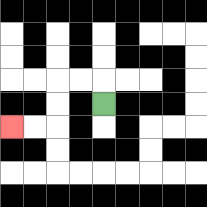{'start': '[4, 4]', 'end': '[0, 5]', 'path_directions': 'U,L,L,D,D,L,L', 'path_coordinates': '[[4, 4], [4, 3], [3, 3], [2, 3], [2, 4], [2, 5], [1, 5], [0, 5]]'}